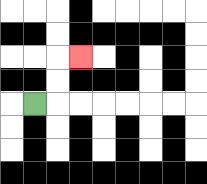{'start': '[1, 4]', 'end': '[3, 2]', 'path_directions': 'R,U,U,R', 'path_coordinates': '[[1, 4], [2, 4], [2, 3], [2, 2], [3, 2]]'}